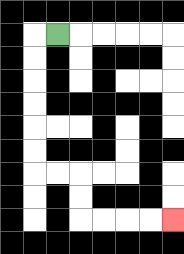{'start': '[2, 1]', 'end': '[7, 9]', 'path_directions': 'L,D,D,D,D,D,D,R,R,D,D,R,R,R,R', 'path_coordinates': '[[2, 1], [1, 1], [1, 2], [1, 3], [1, 4], [1, 5], [1, 6], [1, 7], [2, 7], [3, 7], [3, 8], [3, 9], [4, 9], [5, 9], [6, 9], [7, 9]]'}